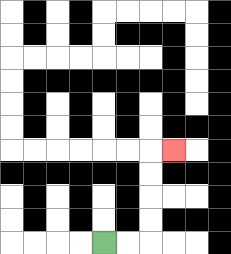{'start': '[4, 10]', 'end': '[7, 6]', 'path_directions': 'R,R,U,U,U,U,R', 'path_coordinates': '[[4, 10], [5, 10], [6, 10], [6, 9], [6, 8], [6, 7], [6, 6], [7, 6]]'}